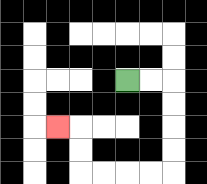{'start': '[5, 3]', 'end': '[2, 5]', 'path_directions': 'R,R,D,D,D,D,L,L,L,L,U,U,L', 'path_coordinates': '[[5, 3], [6, 3], [7, 3], [7, 4], [7, 5], [7, 6], [7, 7], [6, 7], [5, 7], [4, 7], [3, 7], [3, 6], [3, 5], [2, 5]]'}